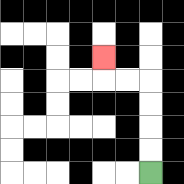{'start': '[6, 7]', 'end': '[4, 2]', 'path_directions': 'U,U,U,U,L,L,U', 'path_coordinates': '[[6, 7], [6, 6], [6, 5], [6, 4], [6, 3], [5, 3], [4, 3], [4, 2]]'}